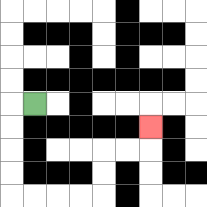{'start': '[1, 4]', 'end': '[6, 5]', 'path_directions': 'L,D,D,D,D,R,R,R,R,U,U,R,R,U', 'path_coordinates': '[[1, 4], [0, 4], [0, 5], [0, 6], [0, 7], [0, 8], [1, 8], [2, 8], [3, 8], [4, 8], [4, 7], [4, 6], [5, 6], [6, 6], [6, 5]]'}